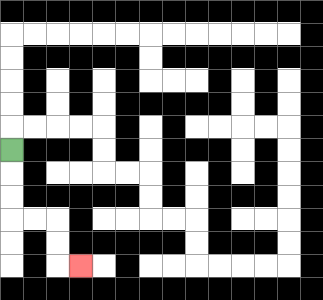{'start': '[0, 6]', 'end': '[3, 11]', 'path_directions': 'D,D,D,R,R,D,D,R', 'path_coordinates': '[[0, 6], [0, 7], [0, 8], [0, 9], [1, 9], [2, 9], [2, 10], [2, 11], [3, 11]]'}